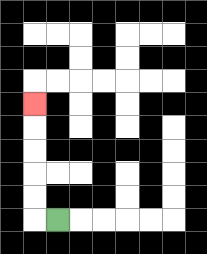{'start': '[2, 9]', 'end': '[1, 4]', 'path_directions': 'L,U,U,U,U,U', 'path_coordinates': '[[2, 9], [1, 9], [1, 8], [1, 7], [1, 6], [1, 5], [1, 4]]'}